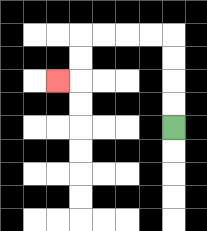{'start': '[7, 5]', 'end': '[2, 3]', 'path_directions': 'U,U,U,U,L,L,L,L,D,D,L', 'path_coordinates': '[[7, 5], [7, 4], [7, 3], [7, 2], [7, 1], [6, 1], [5, 1], [4, 1], [3, 1], [3, 2], [3, 3], [2, 3]]'}